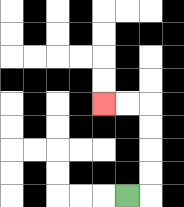{'start': '[5, 8]', 'end': '[4, 4]', 'path_directions': 'R,U,U,U,U,L,L', 'path_coordinates': '[[5, 8], [6, 8], [6, 7], [6, 6], [6, 5], [6, 4], [5, 4], [4, 4]]'}